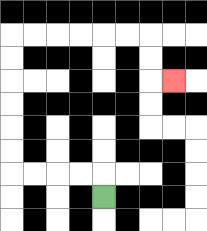{'start': '[4, 8]', 'end': '[7, 3]', 'path_directions': 'U,L,L,L,L,U,U,U,U,U,U,R,R,R,R,R,R,D,D,R', 'path_coordinates': '[[4, 8], [4, 7], [3, 7], [2, 7], [1, 7], [0, 7], [0, 6], [0, 5], [0, 4], [0, 3], [0, 2], [0, 1], [1, 1], [2, 1], [3, 1], [4, 1], [5, 1], [6, 1], [6, 2], [6, 3], [7, 3]]'}